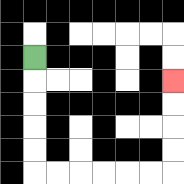{'start': '[1, 2]', 'end': '[7, 3]', 'path_directions': 'D,D,D,D,D,R,R,R,R,R,R,U,U,U,U', 'path_coordinates': '[[1, 2], [1, 3], [1, 4], [1, 5], [1, 6], [1, 7], [2, 7], [3, 7], [4, 7], [5, 7], [6, 7], [7, 7], [7, 6], [7, 5], [7, 4], [7, 3]]'}